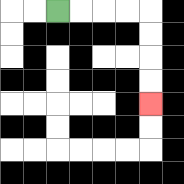{'start': '[2, 0]', 'end': '[6, 4]', 'path_directions': 'R,R,R,R,D,D,D,D', 'path_coordinates': '[[2, 0], [3, 0], [4, 0], [5, 0], [6, 0], [6, 1], [6, 2], [6, 3], [6, 4]]'}